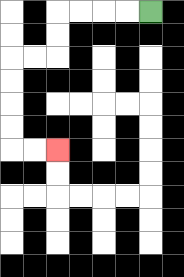{'start': '[6, 0]', 'end': '[2, 6]', 'path_directions': 'L,L,L,L,D,D,L,L,D,D,D,D,R,R', 'path_coordinates': '[[6, 0], [5, 0], [4, 0], [3, 0], [2, 0], [2, 1], [2, 2], [1, 2], [0, 2], [0, 3], [0, 4], [0, 5], [0, 6], [1, 6], [2, 6]]'}